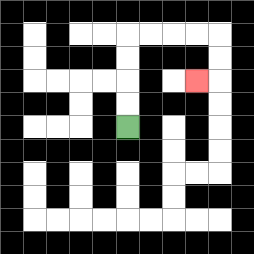{'start': '[5, 5]', 'end': '[8, 3]', 'path_directions': 'U,U,U,U,R,R,R,R,D,D,L', 'path_coordinates': '[[5, 5], [5, 4], [5, 3], [5, 2], [5, 1], [6, 1], [7, 1], [8, 1], [9, 1], [9, 2], [9, 3], [8, 3]]'}